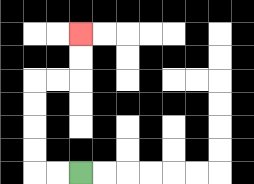{'start': '[3, 7]', 'end': '[3, 1]', 'path_directions': 'L,L,U,U,U,U,R,R,U,U', 'path_coordinates': '[[3, 7], [2, 7], [1, 7], [1, 6], [1, 5], [1, 4], [1, 3], [2, 3], [3, 3], [3, 2], [3, 1]]'}